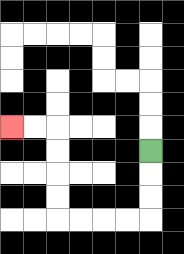{'start': '[6, 6]', 'end': '[0, 5]', 'path_directions': 'D,D,D,L,L,L,L,U,U,U,U,L,L', 'path_coordinates': '[[6, 6], [6, 7], [6, 8], [6, 9], [5, 9], [4, 9], [3, 9], [2, 9], [2, 8], [2, 7], [2, 6], [2, 5], [1, 5], [0, 5]]'}